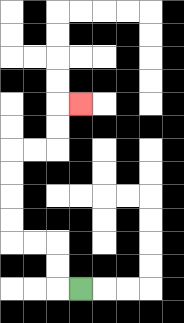{'start': '[3, 12]', 'end': '[3, 4]', 'path_directions': 'L,U,U,L,L,U,U,U,U,R,R,U,U,R', 'path_coordinates': '[[3, 12], [2, 12], [2, 11], [2, 10], [1, 10], [0, 10], [0, 9], [0, 8], [0, 7], [0, 6], [1, 6], [2, 6], [2, 5], [2, 4], [3, 4]]'}